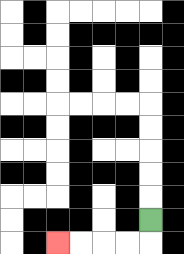{'start': '[6, 9]', 'end': '[2, 10]', 'path_directions': 'D,L,L,L,L', 'path_coordinates': '[[6, 9], [6, 10], [5, 10], [4, 10], [3, 10], [2, 10]]'}